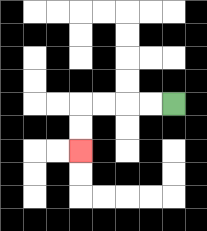{'start': '[7, 4]', 'end': '[3, 6]', 'path_directions': 'L,L,L,L,D,D', 'path_coordinates': '[[7, 4], [6, 4], [5, 4], [4, 4], [3, 4], [3, 5], [3, 6]]'}